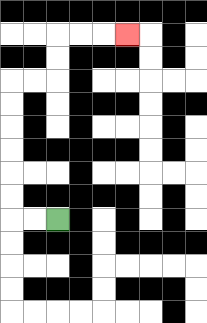{'start': '[2, 9]', 'end': '[5, 1]', 'path_directions': 'L,L,U,U,U,U,U,U,R,R,U,U,R,R,R', 'path_coordinates': '[[2, 9], [1, 9], [0, 9], [0, 8], [0, 7], [0, 6], [0, 5], [0, 4], [0, 3], [1, 3], [2, 3], [2, 2], [2, 1], [3, 1], [4, 1], [5, 1]]'}